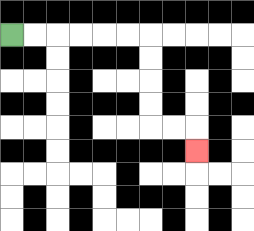{'start': '[0, 1]', 'end': '[8, 6]', 'path_directions': 'R,R,R,R,R,R,D,D,D,D,R,R,D', 'path_coordinates': '[[0, 1], [1, 1], [2, 1], [3, 1], [4, 1], [5, 1], [6, 1], [6, 2], [6, 3], [6, 4], [6, 5], [7, 5], [8, 5], [8, 6]]'}